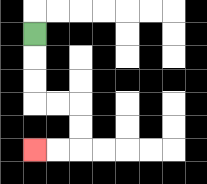{'start': '[1, 1]', 'end': '[1, 6]', 'path_directions': 'D,D,D,R,R,D,D,L,L', 'path_coordinates': '[[1, 1], [1, 2], [1, 3], [1, 4], [2, 4], [3, 4], [3, 5], [3, 6], [2, 6], [1, 6]]'}